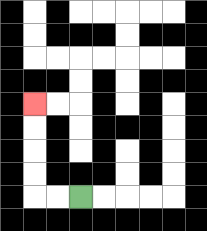{'start': '[3, 8]', 'end': '[1, 4]', 'path_directions': 'L,L,U,U,U,U', 'path_coordinates': '[[3, 8], [2, 8], [1, 8], [1, 7], [1, 6], [1, 5], [1, 4]]'}